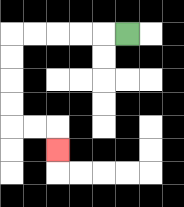{'start': '[5, 1]', 'end': '[2, 6]', 'path_directions': 'L,L,L,L,L,D,D,D,D,R,R,D', 'path_coordinates': '[[5, 1], [4, 1], [3, 1], [2, 1], [1, 1], [0, 1], [0, 2], [0, 3], [0, 4], [0, 5], [1, 5], [2, 5], [2, 6]]'}